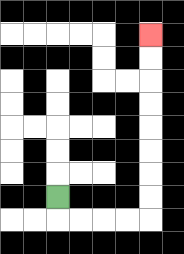{'start': '[2, 8]', 'end': '[6, 1]', 'path_directions': 'D,R,R,R,R,U,U,U,U,U,U,U,U', 'path_coordinates': '[[2, 8], [2, 9], [3, 9], [4, 9], [5, 9], [6, 9], [6, 8], [6, 7], [6, 6], [6, 5], [6, 4], [6, 3], [6, 2], [6, 1]]'}